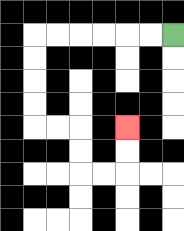{'start': '[7, 1]', 'end': '[5, 5]', 'path_directions': 'L,L,L,L,L,L,D,D,D,D,R,R,D,D,R,R,U,U', 'path_coordinates': '[[7, 1], [6, 1], [5, 1], [4, 1], [3, 1], [2, 1], [1, 1], [1, 2], [1, 3], [1, 4], [1, 5], [2, 5], [3, 5], [3, 6], [3, 7], [4, 7], [5, 7], [5, 6], [5, 5]]'}